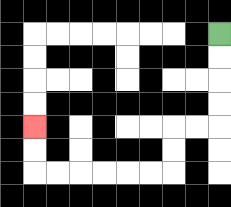{'start': '[9, 1]', 'end': '[1, 5]', 'path_directions': 'D,D,D,D,L,L,D,D,L,L,L,L,L,L,U,U', 'path_coordinates': '[[9, 1], [9, 2], [9, 3], [9, 4], [9, 5], [8, 5], [7, 5], [7, 6], [7, 7], [6, 7], [5, 7], [4, 7], [3, 7], [2, 7], [1, 7], [1, 6], [1, 5]]'}